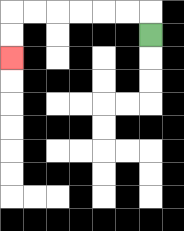{'start': '[6, 1]', 'end': '[0, 2]', 'path_directions': 'U,L,L,L,L,L,L,D,D', 'path_coordinates': '[[6, 1], [6, 0], [5, 0], [4, 0], [3, 0], [2, 0], [1, 0], [0, 0], [0, 1], [0, 2]]'}